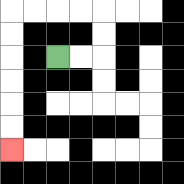{'start': '[2, 2]', 'end': '[0, 6]', 'path_directions': 'R,R,U,U,L,L,L,L,D,D,D,D,D,D', 'path_coordinates': '[[2, 2], [3, 2], [4, 2], [4, 1], [4, 0], [3, 0], [2, 0], [1, 0], [0, 0], [0, 1], [0, 2], [0, 3], [0, 4], [0, 5], [0, 6]]'}